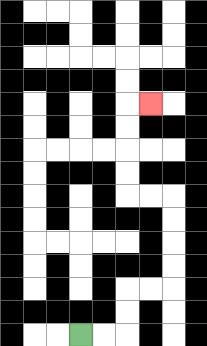{'start': '[3, 14]', 'end': '[6, 4]', 'path_directions': 'R,R,U,U,R,R,U,U,U,U,L,L,U,U,U,U,R', 'path_coordinates': '[[3, 14], [4, 14], [5, 14], [5, 13], [5, 12], [6, 12], [7, 12], [7, 11], [7, 10], [7, 9], [7, 8], [6, 8], [5, 8], [5, 7], [5, 6], [5, 5], [5, 4], [6, 4]]'}